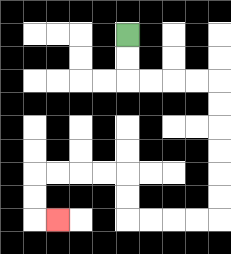{'start': '[5, 1]', 'end': '[2, 9]', 'path_directions': 'D,D,R,R,R,R,D,D,D,D,D,D,L,L,L,L,U,U,L,L,L,L,D,D,R', 'path_coordinates': '[[5, 1], [5, 2], [5, 3], [6, 3], [7, 3], [8, 3], [9, 3], [9, 4], [9, 5], [9, 6], [9, 7], [9, 8], [9, 9], [8, 9], [7, 9], [6, 9], [5, 9], [5, 8], [5, 7], [4, 7], [3, 7], [2, 7], [1, 7], [1, 8], [1, 9], [2, 9]]'}